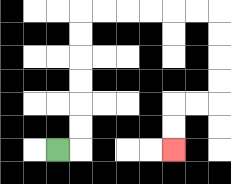{'start': '[2, 6]', 'end': '[7, 6]', 'path_directions': 'R,U,U,U,U,U,U,R,R,R,R,R,R,D,D,D,D,L,L,D,D', 'path_coordinates': '[[2, 6], [3, 6], [3, 5], [3, 4], [3, 3], [3, 2], [3, 1], [3, 0], [4, 0], [5, 0], [6, 0], [7, 0], [8, 0], [9, 0], [9, 1], [9, 2], [9, 3], [9, 4], [8, 4], [7, 4], [7, 5], [7, 6]]'}